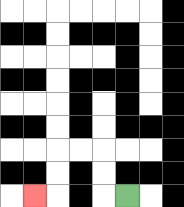{'start': '[5, 8]', 'end': '[1, 8]', 'path_directions': 'L,U,U,L,L,D,D,L', 'path_coordinates': '[[5, 8], [4, 8], [4, 7], [4, 6], [3, 6], [2, 6], [2, 7], [2, 8], [1, 8]]'}